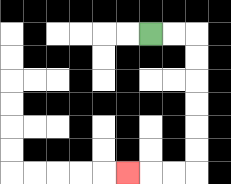{'start': '[6, 1]', 'end': '[5, 7]', 'path_directions': 'R,R,D,D,D,D,D,D,L,L,L', 'path_coordinates': '[[6, 1], [7, 1], [8, 1], [8, 2], [8, 3], [8, 4], [8, 5], [8, 6], [8, 7], [7, 7], [6, 7], [5, 7]]'}